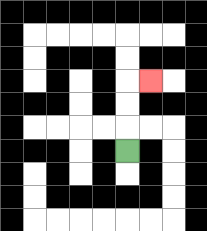{'start': '[5, 6]', 'end': '[6, 3]', 'path_directions': 'U,U,U,R', 'path_coordinates': '[[5, 6], [5, 5], [5, 4], [5, 3], [6, 3]]'}